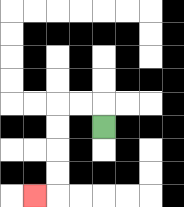{'start': '[4, 5]', 'end': '[1, 8]', 'path_directions': 'U,L,L,D,D,D,D,L', 'path_coordinates': '[[4, 5], [4, 4], [3, 4], [2, 4], [2, 5], [2, 6], [2, 7], [2, 8], [1, 8]]'}